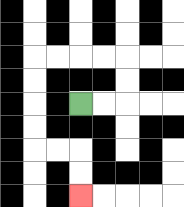{'start': '[3, 4]', 'end': '[3, 8]', 'path_directions': 'R,R,U,U,L,L,L,L,D,D,D,D,R,R,D,D', 'path_coordinates': '[[3, 4], [4, 4], [5, 4], [5, 3], [5, 2], [4, 2], [3, 2], [2, 2], [1, 2], [1, 3], [1, 4], [1, 5], [1, 6], [2, 6], [3, 6], [3, 7], [3, 8]]'}